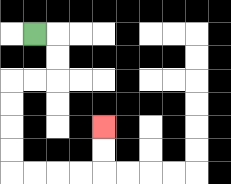{'start': '[1, 1]', 'end': '[4, 5]', 'path_directions': 'R,D,D,L,L,D,D,D,D,R,R,R,R,U,U', 'path_coordinates': '[[1, 1], [2, 1], [2, 2], [2, 3], [1, 3], [0, 3], [0, 4], [0, 5], [0, 6], [0, 7], [1, 7], [2, 7], [3, 7], [4, 7], [4, 6], [4, 5]]'}